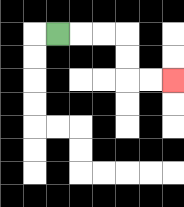{'start': '[2, 1]', 'end': '[7, 3]', 'path_directions': 'R,R,R,D,D,R,R', 'path_coordinates': '[[2, 1], [3, 1], [4, 1], [5, 1], [5, 2], [5, 3], [6, 3], [7, 3]]'}